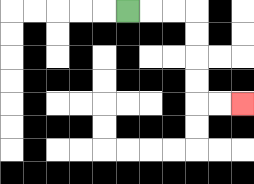{'start': '[5, 0]', 'end': '[10, 4]', 'path_directions': 'R,R,R,D,D,D,D,R,R', 'path_coordinates': '[[5, 0], [6, 0], [7, 0], [8, 0], [8, 1], [8, 2], [8, 3], [8, 4], [9, 4], [10, 4]]'}